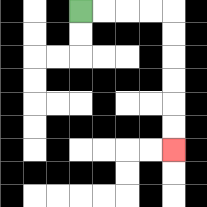{'start': '[3, 0]', 'end': '[7, 6]', 'path_directions': 'R,R,R,R,D,D,D,D,D,D', 'path_coordinates': '[[3, 0], [4, 0], [5, 0], [6, 0], [7, 0], [7, 1], [7, 2], [7, 3], [7, 4], [7, 5], [7, 6]]'}